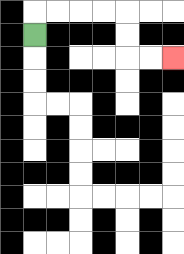{'start': '[1, 1]', 'end': '[7, 2]', 'path_directions': 'U,R,R,R,R,D,D,R,R', 'path_coordinates': '[[1, 1], [1, 0], [2, 0], [3, 0], [4, 0], [5, 0], [5, 1], [5, 2], [6, 2], [7, 2]]'}